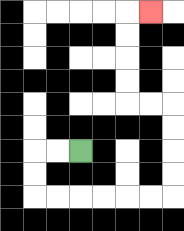{'start': '[3, 6]', 'end': '[6, 0]', 'path_directions': 'L,L,D,D,R,R,R,R,R,R,U,U,U,U,L,L,U,U,U,U,R', 'path_coordinates': '[[3, 6], [2, 6], [1, 6], [1, 7], [1, 8], [2, 8], [3, 8], [4, 8], [5, 8], [6, 8], [7, 8], [7, 7], [7, 6], [7, 5], [7, 4], [6, 4], [5, 4], [5, 3], [5, 2], [5, 1], [5, 0], [6, 0]]'}